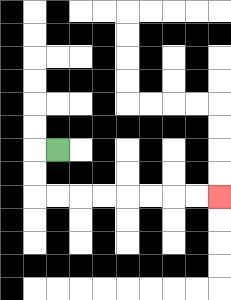{'start': '[2, 6]', 'end': '[9, 8]', 'path_directions': 'L,D,D,R,R,R,R,R,R,R,R', 'path_coordinates': '[[2, 6], [1, 6], [1, 7], [1, 8], [2, 8], [3, 8], [4, 8], [5, 8], [6, 8], [7, 8], [8, 8], [9, 8]]'}